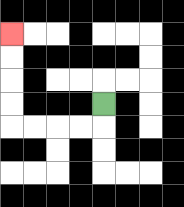{'start': '[4, 4]', 'end': '[0, 1]', 'path_directions': 'D,L,L,L,L,U,U,U,U', 'path_coordinates': '[[4, 4], [4, 5], [3, 5], [2, 5], [1, 5], [0, 5], [0, 4], [0, 3], [0, 2], [0, 1]]'}